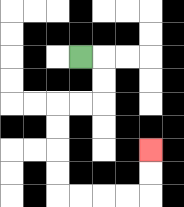{'start': '[3, 2]', 'end': '[6, 6]', 'path_directions': 'R,D,D,L,L,D,D,D,D,R,R,R,R,U,U', 'path_coordinates': '[[3, 2], [4, 2], [4, 3], [4, 4], [3, 4], [2, 4], [2, 5], [2, 6], [2, 7], [2, 8], [3, 8], [4, 8], [5, 8], [6, 8], [6, 7], [6, 6]]'}